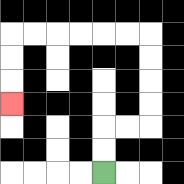{'start': '[4, 7]', 'end': '[0, 4]', 'path_directions': 'U,U,R,R,U,U,U,U,L,L,L,L,L,L,D,D,D', 'path_coordinates': '[[4, 7], [4, 6], [4, 5], [5, 5], [6, 5], [6, 4], [6, 3], [6, 2], [6, 1], [5, 1], [4, 1], [3, 1], [2, 1], [1, 1], [0, 1], [0, 2], [0, 3], [0, 4]]'}